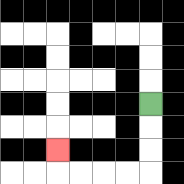{'start': '[6, 4]', 'end': '[2, 6]', 'path_directions': 'D,D,D,L,L,L,L,U', 'path_coordinates': '[[6, 4], [6, 5], [6, 6], [6, 7], [5, 7], [4, 7], [3, 7], [2, 7], [2, 6]]'}